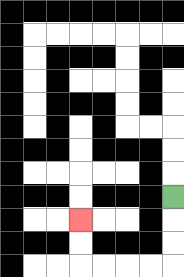{'start': '[7, 8]', 'end': '[3, 9]', 'path_directions': 'D,D,D,L,L,L,L,U,U', 'path_coordinates': '[[7, 8], [7, 9], [7, 10], [7, 11], [6, 11], [5, 11], [4, 11], [3, 11], [3, 10], [3, 9]]'}